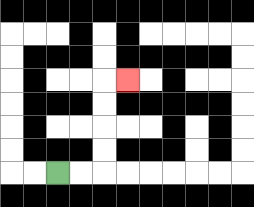{'start': '[2, 7]', 'end': '[5, 3]', 'path_directions': 'R,R,U,U,U,U,R', 'path_coordinates': '[[2, 7], [3, 7], [4, 7], [4, 6], [4, 5], [4, 4], [4, 3], [5, 3]]'}